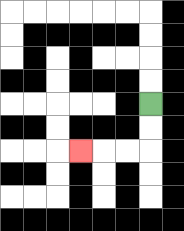{'start': '[6, 4]', 'end': '[3, 6]', 'path_directions': 'D,D,L,L,L', 'path_coordinates': '[[6, 4], [6, 5], [6, 6], [5, 6], [4, 6], [3, 6]]'}